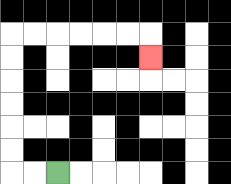{'start': '[2, 7]', 'end': '[6, 2]', 'path_directions': 'L,L,U,U,U,U,U,U,R,R,R,R,R,R,D', 'path_coordinates': '[[2, 7], [1, 7], [0, 7], [0, 6], [0, 5], [0, 4], [0, 3], [0, 2], [0, 1], [1, 1], [2, 1], [3, 1], [4, 1], [5, 1], [6, 1], [6, 2]]'}